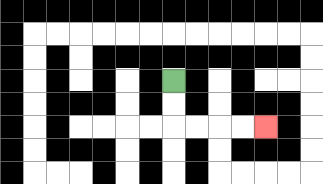{'start': '[7, 3]', 'end': '[11, 5]', 'path_directions': 'D,D,R,R,R,R', 'path_coordinates': '[[7, 3], [7, 4], [7, 5], [8, 5], [9, 5], [10, 5], [11, 5]]'}